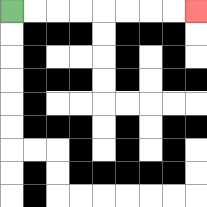{'start': '[0, 0]', 'end': '[8, 0]', 'path_directions': 'R,R,R,R,R,R,R,R', 'path_coordinates': '[[0, 0], [1, 0], [2, 0], [3, 0], [4, 0], [5, 0], [6, 0], [7, 0], [8, 0]]'}